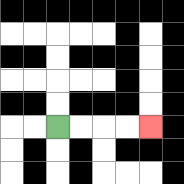{'start': '[2, 5]', 'end': '[6, 5]', 'path_directions': 'R,R,R,R', 'path_coordinates': '[[2, 5], [3, 5], [4, 5], [5, 5], [6, 5]]'}